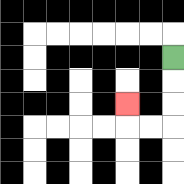{'start': '[7, 2]', 'end': '[5, 4]', 'path_directions': 'D,D,D,L,L,U', 'path_coordinates': '[[7, 2], [7, 3], [7, 4], [7, 5], [6, 5], [5, 5], [5, 4]]'}